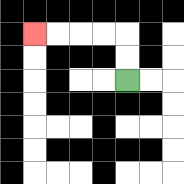{'start': '[5, 3]', 'end': '[1, 1]', 'path_directions': 'U,U,L,L,L,L', 'path_coordinates': '[[5, 3], [5, 2], [5, 1], [4, 1], [3, 1], [2, 1], [1, 1]]'}